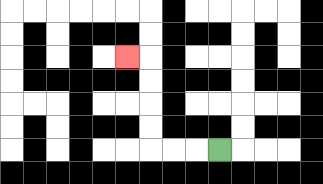{'start': '[9, 6]', 'end': '[5, 2]', 'path_directions': 'L,L,L,U,U,U,U,L', 'path_coordinates': '[[9, 6], [8, 6], [7, 6], [6, 6], [6, 5], [6, 4], [6, 3], [6, 2], [5, 2]]'}